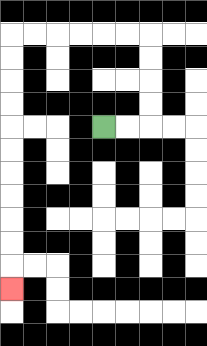{'start': '[4, 5]', 'end': '[0, 12]', 'path_directions': 'R,R,U,U,U,U,L,L,L,L,L,L,D,D,D,D,D,D,D,D,D,D,D', 'path_coordinates': '[[4, 5], [5, 5], [6, 5], [6, 4], [6, 3], [6, 2], [6, 1], [5, 1], [4, 1], [3, 1], [2, 1], [1, 1], [0, 1], [0, 2], [0, 3], [0, 4], [0, 5], [0, 6], [0, 7], [0, 8], [0, 9], [0, 10], [0, 11], [0, 12]]'}